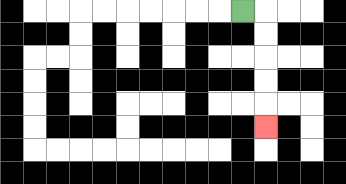{'start': '[10, 0]', 'end': '[11, 5]', 'path_directions': 'R,D,D,D,D,D', 'path_coordinates': '[[10, 0], [11, 0], [11, 1], [11, 2], [11, 3], [11, 4], [11, 5]]'}